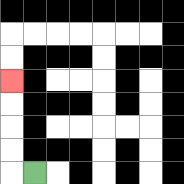{'start': '[1, 7]', 'end': '[0, 3]', 'path_directions': 'L,U,U,U,U', 'path_coordinates': '[[1, 7], [0, 7], [0, 6], [0, 5], [0, 4], [0, 3]]'}